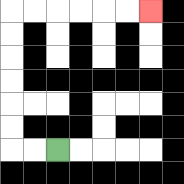{'start': '[2, 6]', 'end': '[6, 0]', 'path_directions': 'L,L,U,U,U,U,U,U,R,R,R,R,R,R', 'path_coordinates': '[[2, 6], [1, 6], [0, 6], [0, 5], [0, 4], [0, 3], [0, 2], [0, 1], [0, 0], [1, 0], [2, 0], [3, 0], [4, 0], [5, 0], [6, 0]]'}